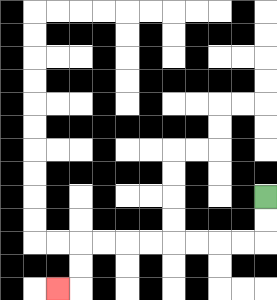{'start': '[11, 8]', 'end': '[2, 12]', 'path_directions': 'D,D,L,L,L,L,L,L,L,L,D,D,L', 'path_coordinates': '[[11, 8], [11, 9], [11, 10], [10, 10], [9, 10], [8, 10], [7, 10], [6, 10], [5, 10], [4, 10], [3, 10], [3, 11], [3, 12], [2, 12]]'}